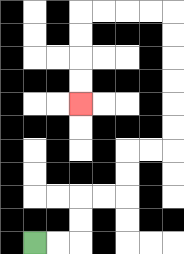{'start': '[1, 10]', 'end': '[3, 4]', 'path_directions': 'R,R,U,U,R,R,U,U,R,R,U,U,U,U,U,U,L,L,L,L,D,D,D,D', 'path_coordinates': '[[1, 10], [2, 10], [3, 10], [3, 9], [3, 8], [4, 8], [5, 8], [5, 7], [5, 6], [6, 6], [7, 6], [7, 5], [7, 4], [7, 3], [7, 2], [7, 1], [7, 0], [6, 0], [5, 0], [4, 0], [3, 0], [3, 1], [3, 2], [3, 3], [3, 4]]'}